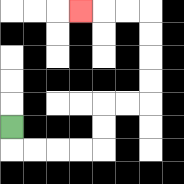{'start': '[0, 5]', 'end': '[3, 0]', 'path_directions': 'D,R,R,R,R,U,U,R,R,U,U,U,U,L,L,L', 'path_coordinates': '[[0, 5], [0, 6], [1, 6], [2, 6], [3, 6], [4, 6], [4, 5], [4, 4], [5, 4], [6, 4], [6, 3], [6, 2], [6, 1], [6, 0], [5, 0], [4, 0], [3, 0]]'}